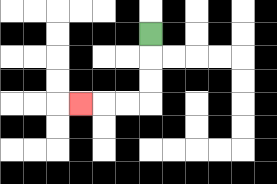{'start': '[6, 1]', 'end': '[3, 4]', 'path_directions': 'D,D,D,L,L,L', 'path_coordinates': '[[6, 1], [6, 2], [6, 3], [6, 4], [5, 4], [4, 4], [3, 4]]'}